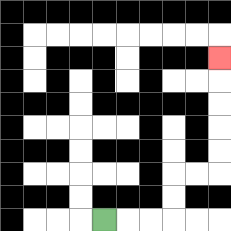{'start': '[4, 9]', 'end': '[9, 2]', 'path_directions': 'R,R,R,U,U,R,R,U,U,U,U,U', 'path_coordinates': '[[4, 9], [5, 9], [6, 9], [7, 9], [7, 8], [7, 7], [8, 7], [9, 7], [9, 6], [9, 5], [9, 4], [9, 3], [9, 2]]'}